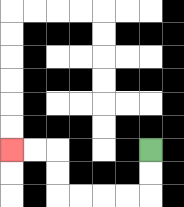{'start': '[6, 6]', 'end': '[0, 6]', 'path_directions': 'D,D,L,L,L,L,U,U,L,L', 'path_coordinates': '[[6, 6], [6, 7], [6, 8], [5, 8], [4, 8], [3, 8], [2, 8], [2, 7], [2, 6], [1, 6], [0, 6]]'}